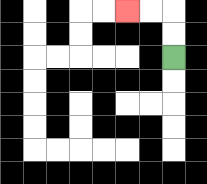{'start': '[7, 2]', 'end': '[5, 0]', 'path_directions': 'U,U,L,L', 'path_coordinates': '[[7, 2], [7, 1], [7, 0], [6, 0], [5, 0]]'}